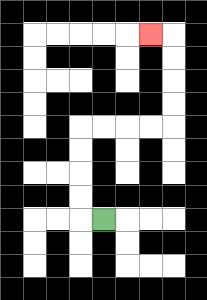{'start': '[4, 9]', 'end': '[6, 1]', 'path_directions': 'L,U,U,U,U,R,R,R,R,U,U,U,U,L', 'path_coordinates': '[[4, 9], [3, 9], [3, 8], [3, 7], [3, 6], [3, 5], [4, 5], [5, 5], [6, 5], [7, 5], [7, 4], [7, 3], [7, 2], [7, 1], [6, 1]]'}